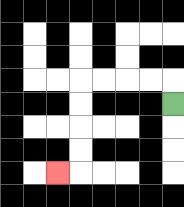{'start': '[7, 4]', 'end': '[2, 7]', 'path_directions': 'U,L,L,L,L,D,D,D,D,L', 'path_coordinates': '[[7, 4], [7, 3], [6, 3], [5, 3], [4, 3], [3, 3], [3, 4], [3, 5], [3, 6], [3, 7], [2, 7]]'}